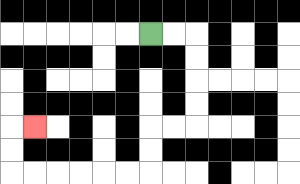{'start': '[6, 1]', 'end': '[1, 5]', 'path_directions': 'R,R,D,D,D,D,L,L,D,D,L,L,L,L,L,L,U,U,R', 'path_coordinates': '[[6, 1], [7, 1], [8, 1], [8, 2], [8, 3], [8, 4], [8, 5], [7, 5], [6, 5], [6, 6], [6, 7], [5, 7], [4, 7], [3, 7], [2, 7], [1, 7], [0, 7], [0, 6], [0, 5], [1, 5]]'}